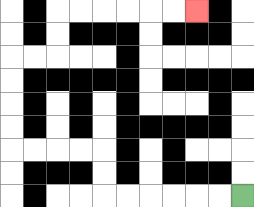{'start': '[10, 8]', 'end': '[8, 0]', 'path_directions': 'L,L,L,L,L,L,U,U,L,L,L,L,U,U,U,U,R,R,U,U,R,R,R,R,R,R', 'path_coordinates': '[[10, 8], [9, 8], [8, 8], [7, 8], [6, 8], [5, 8], [4, 8], [4, 7], [4, 6], [3, 6], [2, 6], [1, 6], [0, 6], [0, 5], [0, 4], [0, 3], [0, 2], [1, 2], [2, 2], [2, 1], [2, 0], [3, 0], [4, 0], [5, 0], [6, 0], [7, 0], [8, 0]]'}